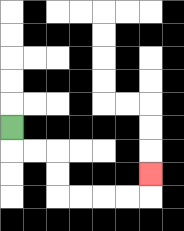{'start': '[0, 5]', 'end': '[6, 7]', 'path_directions': 'D,R,R,D,D,R,R,R,R,U', 'path_coordinates': '[[0, 5], [0, 6], [1, 6], [2, 6], [2, 7], [2, 8], [3, 8], [4, 8], [5, 8], [6, 8], [6, 7]]'}